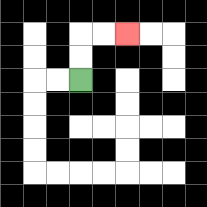{'start': '[3, 3]', 'end': '[5, 1]', 'path_directions': 'U,U,R,R', 'path_coordinates': '[[3, 3], [3, 2], [3, 1], [4, 1], [5, 1]]'}